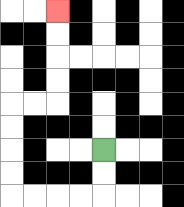{'start': '[4, 6]', 'end': '[2, 0]', 'path_directions': 'D,D,L,L,L,L,U,U,U,U,R,R,U,U,U,U', 'path_coordinates': '[[4, 6], [4, 7], [4, 8], [3, 8], [2, 8], [1, 8], [0, 8], [0, 7], [0, 6], [0, 5], [0, 4], [1, 4], [2, 4], [2, 3], [2, 2], [2, 1], [2, 0]]'}